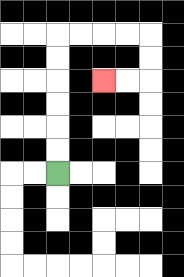{'start': '[2, 7]', 'end': '[4, 3]', 'path_directions': 'U,U,U,U,U,U,R,R,R,R,D,D,L,L', 'path_coordinates': '[[2, 7], [2, 6], [2, 5], [2, 4], [2, 3], [2, 2], [2, 1], [3, 1], [4, 1], [5, 1], [6, 1], [6, 2], [6, 3], [5, 3], [4, 3]]'}